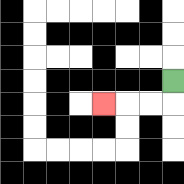{'start': '[7, 3]', 'end': '[4, 4]', 'path_directions': 'D,L,L,L', 'path_coordinates': '[[7, 3], [7, 4], [6, 4], [5, 4], [4, 4]]'}